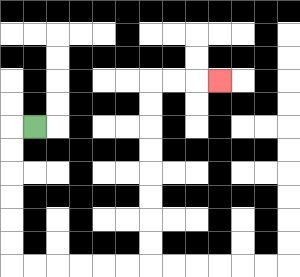{'start': '[1, 5]', 'end': '[9, 3]', 'path_directions': 'L,D,D,D,D,D,D,R,R,R,R,R,R,U,U,U,U,U,U,U,U,R,R,R', 'path_coordinates': '[[1, 5], [0, 5], [0, 6], [0, 7], [0, 8], [0, 9], [0, 10], [0, 11], [1, 11], [2, 11], [3, 11], [4, 11], [5, 11], [6, 11], [6, 10], [6, 9], [6, 8], [6, 7], [6, 6], [6, 5], [6, 4], [6, 3], [7, 3], [8, 3], [9, 3]]'}